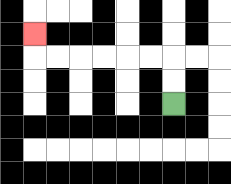{'start': '[7, 4]', 'end': '[1, 1]', 'path_directions': 'U,U,L,L,L,L,L,L,U', 'path_coordinates': '[[7, 4], [7, 3], [7, 2], [6, 2], [5, 2], [4, 2], [3, 2], [2, 2], [1, 2], [1, 1]]'}